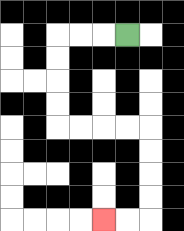{'start': '[5, 1]', 'end': '[4, 9]', 'path_directions': 'L,L,L,D,D,D,D,R,R,R,R,D,D,D,D,L,L', 'path_coordinates': '[[5, 1], [4, 1], [3, 1], [2, 1], [2, 2], [2, 3], [2, 4], [2, 5], [3, 5], [4, 5], [5, 5], [6, 5], [6, 6], [6, 7], [6, 8], [6, 9], [5, 9], [4, 9]]'}